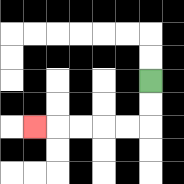{'start': '[6, 3]', 'end': '[1, 5]', 'path_directions': 'D,D,L,L,L,L,L', 'path_coordinates': '[[6, 3], [6, 4], [6, 5], [5, 5], [4, 5], [3, 5], [2, 5], [1, 5]]'}